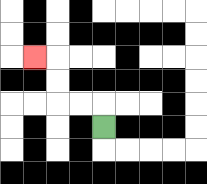{'start': '[4, 5]', 'end': '[1, 2]', 'path_directions': 'U,L,L,U,U,L', 'path_coordinates': '[[4, 5], [4, 4], [3, 4], [2, 4], [2, 3], [2, 2], [1, 2]]'}